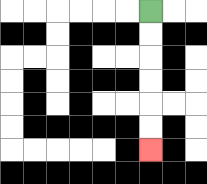{'start': '[6, 0]', 'end': '[6, 6]', 'path_directions': 'D,D,D,D,D,D', 'path_coordinates': '[[6, 0], [6, 1], [6, 2], [6, 3], [6, 4], [6, 5], [6, 6]]'}